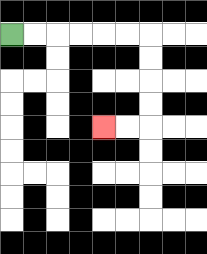{'start': '[0, 1]', 'end': '[4, 5]', 'path_directions': 'R,R,R,R,R,R,D,D,D,D,L,L', 'path_coordinates': '[[0, 1], [1, 1], [2, 1], [3, 1], [4, 1], [5, 1], [6, 1], [6, 2], [6, 3], [6, 4], [6, 5], [5, 5], [4, 5]]'}